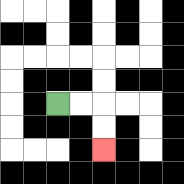{'start': '[2, 4]', 'end': '[4, 6]', 'path_directions': 'R,R,D,D', 'path_coordinates': '[[2, 4], [3, 4], [4, 4], [4, 5], [4, 6]]'}